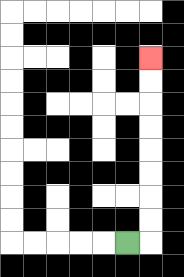{'start': '[5, 10]', 'end': '[6, 2]', 'path_directions': 'R,U,U,U,U,U,U,U,U', 'path_coordinates': '[[5, 10], [6, 10], [6, 9], [6, 8], [6, 7], [6, 6], [6, 5], [6, 4], [6, 3], [6, 2]]'}